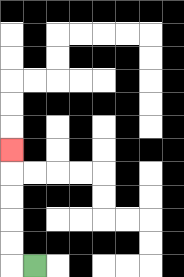{'start': '[1, 11]', 'end': '[0, 6]', 'path_directions': 'L,U,U,U,U,U', 'path_coordinates': '[[1, 11], [0, 11], [0, 10], [0, 9], [0, 8], [0, 7], [0, 6]]'}